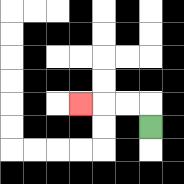{'start': '[6, 5]', 'end': '[3, 4]', 'path_directions': 'U,L,L,L', 'path_coordinates': '[[6, 5], [6, 4], [5, 4], [4, 4], [3, 4]]'}